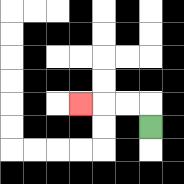{'start': '[6, 5]', 'end': '[3, 4]', 'path_directions': 'U,L,L,L', 'path_coordinates': '[[6, 5], [6, 4], [5, 4], [4, 4], [3, 4]]'}